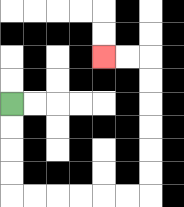{'start': '[0, 4]', 'end': '[4, 2]', 'path_directions': 'D,D,D,D,R,R,R,R,R,R,U,U,U,U,U,U,L,L', 'path_coordinates': '[[0, 4], [0, 5], [0, 6], [0, 7], [0, 8], [1, 8], [2, 8], [3, 8], [4, 8], [5, 8], [6, 8], [6, 7], [6, 6], [6, 5], [6, 4], [6, 3], [6, 2], [5, 2], [4, 2]]'}